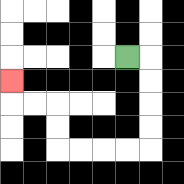{'start': '[5, 2]', 'end': '[0, 3]', 'path_directions': 'R,D,D,D,D,L,L,L,L,U,U,L,L,U', 'path_coordinates': '[[5, 2], [6, 2], [6, 3], [6, 4], [6, 5], [6, 6], [5, 6], [4, 6], [3, 6], [2, 6], [2, 5], [2, 4], [1, 4], [0, 4], [0, 3]]'}